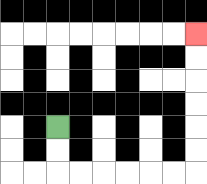{'start': '[2, 5]', 'end': '[8, 1]', 'path_directions': 'D,D,R,R,R,R,R,R,U,U,U,U,U,U', 'path_coordinates': '[[2, 5], [2, 6], [2, 7], [3, 7], [4, 7], [5, 7], [6, 7], [7, 7], [8, 7], [8, 6], [8, 5], [8, 4], [8, 3], [8, 2], [8, 1]]'}